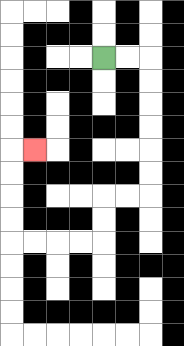{'start': '[4, 2]', 'end': '[1, 6]', 'path_directions': 'R,R,D,D,D,D,D,D,L,L,D,D,L,L,L,L,U,U,U,U,R', 'path_coordinates': '[[4, 2], [5, 2], [6, 2], [6, 3], [6, 4], [6, 5], [6, 6], [6, 7], [6, 8], [5, 8], [4, 8], [4, 9], [4, 10], [3, 10], [2, 10], [1, 10], [0, 10], [0, 9], [0, 8], [0, 7], [0, 6], [1, 6]]'}